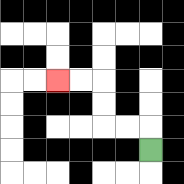{'start': '[6, 6]', 'end': '[2, 3]', 'path_directions': 'U,L,L,U,U,L,L', 'path_coordinates': '[[6, 6], [6, 5], [5, 5], [4, 5], [4, 4], [4, 3], [3, 3], [2, 3]]'}